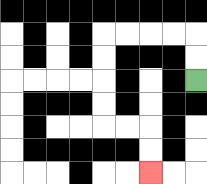{'start': '[8, 3]', 'end': '[6, 7]', 'path_directions': 'U,U,L,L,L,L,D,D,D,D,R,R,D,D', 'path_coordinates': '[[8, 3], [8, 2], [8, 1], [7, 1], [6, 1], [5, 1], [4, 1], [4, 2], [4, 3], [4, 4], [4, 5], [5, 5], [6, 5], [6, 6], [6, 7]]'}